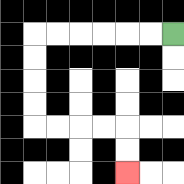{'start': '[7, 1]', 'end': '[5, 7]', 'path_directions': 'L,L,L,L,L,L,D,D,D,D,R,R,R,R,D,D', 'path_coordinates': '[[7, 1], [6, 1], [5, 1], [4, 1], [3, 1], [2, 1], [1, 1], [1, 2], [1, 3], [1, 4], [1, 5], [2, 5], [3, 5], [4, 5], [5, 5], [5, 6], [5, 7]]'}